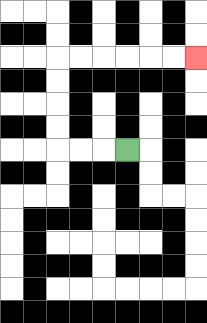{'start': '[5, 6]', 'end': '[8, 2]', 'path_directions': 'L,L,L,U,U,U,U,R,R,R,R,R,R', 'path_coordinates': '[[5, 6], [4, 6], [3, 6], [2, 6], [2, 5], [2, 4], [2, 3], [2, 2], [3, 2], [4, 2], [5, 2], [6, 2], [7, 2], [8, 2]]'}